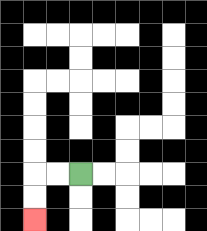{'start': '[3, 7]', 'end': '[1, 9]', 'path_directions': 'L,L,D,D', 'path_coordinates': '[[3, 7], [2, 7], [1, 7], [1, 8], [1, 9]]'}